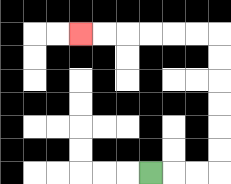{'start': '[6, 7]', 'end': '[3, 1]', 'path_directions': 'R,R,R,U,U,U,U,U,U,L,L,L,L,L,L', 'path_coordinates': '[[6, 7], [7, 7], [8, 7], [9, 7], [9, 6], [9, 5], [9, 4], [9, 3], [9, 2], [9, 1], [8, 1], [7, 1], [6, 1], [5, 1], [4, 1], [3, 1]]'}